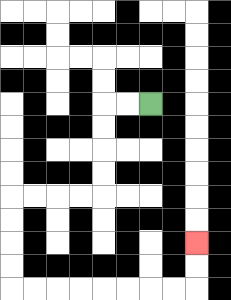{'start': '[6, 4]', 'end': '[8, 10]', 'path_directions': 'L,L,D,D,D,D,L,L,L,L,D,D,D,D,R,R,R,R,R,R,R,R,U,U', 'path_coordinates': '[[6, 4], [5, 4], [4, 4], [4, 5], [4, 6], [4, 7], [4, 8], [3, 8], [2, 8], [1, 8], [0, 8], [0, 9], [0, 10], [0, 11], [0, 12], [1, 12], [2, 12], [3, 12], [4, 12], [5, 12], [6, 12], [7, 12], [8, 12], [8, 11], [8, 10]]'}